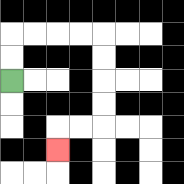{'start': '[0, 3]', 'end': '[2, 6]', 'path_directions': 'U,U,R,R,R,R,D,D,D,D,L,L,D', 'path_coordinates': '[[0, 3], [0, 2], [0, 1], [1, 1], [2, 1], [3, 1], [4, 1], [4, 2], [4, 3], [4, 4], [4, 5], [3, 5], [2, 5], [2, 6]]'}